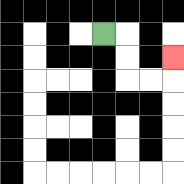{'start': '[4, 1]', 'end': '[7, 2]', 'path_directions': 'R,D,D,R,R,U', 'path_coordinates': '[[4, 1], [5, 1], [5, 2], [5, 3], [6, 3], [7, 3], [7, 2]]'}